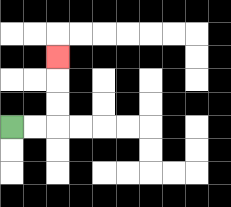{'start': '[0, 5]', 'end': '[2, 2]', 'path_directions': 'R,R,U,U,U', 'path_coordinates': '[[0, 5], [1, 5], [2, 5], [2, 4], [2, 3], [2, 2]]'}